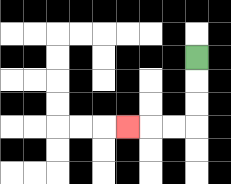{'start': '[8, 2]', 'end': '[5, 5]', 'path_directions': 'D,D,D,L,L,L', 'path_coordinates': '[[8, 2], [8, 3], [8, 4], [8, 5], [7, 5], [6, 5], [5, 5]]'}